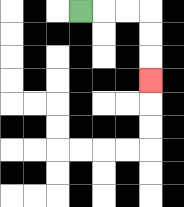{'start': '[3, 0]', 'end': '[6, 3]', 'path_directions': 'R,R,R,D,D,D', 'path_coordinates': '[[3, 0], [4, 0], [5, 0], [6, 0], [6, 1], [6, 2], [6, 3]]'}